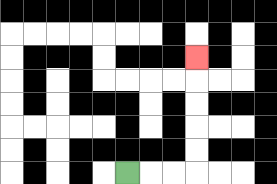{'start': '[5, 7]', 'end': '[8, 2]', 'path_directions': 'R,R,R,U,U,U,U,U', 'path_coordinates': '[[5, 7], [6, 7], [7, 7], [8, 7], [8, 6], [8, 5], [8, 4], [8, 3], [8, 2]]'}